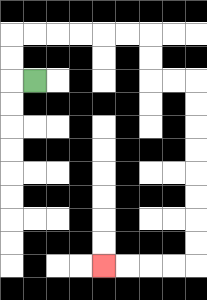{'start': '[1, 3]', 'end': '[4, 11]', 'path_directions': 'L,U,U,R,R,R,R,R,R,D,D,R,R,D,D,D,D,D,D,D,D,L,L,L,L', 'path_coordinates': '[[1, 3], [0, 3], [0, 2], [0, 1], [1, 1], [2, 1], [3, 1], [4, 1], [5, 1], [6, 1], [6, 2], [6, 3], [7, 3], [8, 3], [8, 4], [8, 5], [8, 6], [8, 7], [8, 8], [8, 9], [8, 10], [8, 11], [7, 11], [6, 11], [5, 11], [4, 11]]'}